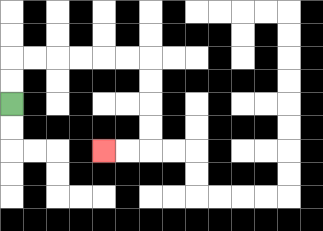{'start': '[0, 4]', 'end': '[4, 6]', 'path_directions': 'U,U,R,R,R,R,R,R,D,D,D,D,L,L', 'path_coordinates': '[[0, 4], [0, 3], [0, 2], [1, 2], [2, 2], [3, 2], [4, 2], [5, 2], [6, 2], [6, 3], [6, 4], [6, 5], [6, 6], [5, 6], [4, 6]]'}